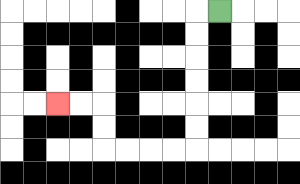{'start': '[9, 0]', 'end': '[2, 4]', 'path_directions': 'L,D,D,D,D,D,D,L,L,L,L,U,U,L,L', 'path_coordinates': '[[9, 0], [8, 0], [8, 1], [8, 2], [8, 3], [8, 4], [8, 5], [8, 6], [7, 6], [6, 6], [5, 6], [4, 6], [4, 5], [4, 4], [3, 4], [2, 4]]'}